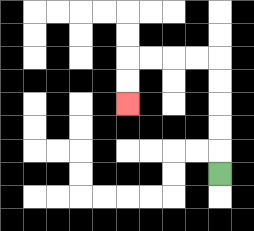{'start': '[9, 7]', 'end': '[5, 4]', 'path_directions': 'U,U,U,U,U,L,L,L,L,D,D', 'path_coordinates': '[[9, 7], [9, 6], [9, 5], [9, 4], [9, 3], [9, 2], [8, 2], [7, 2], [6, 2], [5, 2], [5, 3], [5, 4]]'}